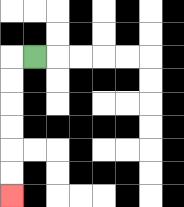{'start': '[1, 2]', 'end': '[0, 8]', 'path_directions': 'L,D,D,D,D,D,D', 'path_coordinates': '[[1, 2], [0, 2], [0, 3], [0, 4], [0, 5], [0, 6], [0, 7], [0, 8]]'}